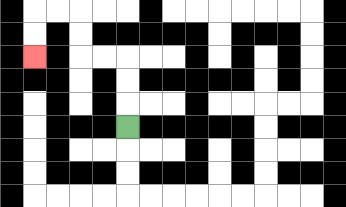{'start': '[5, 5]', 'end': '[1, 2]', 'path_directions': 'U,U,U,L,L,U,U,L,L,D,D', 'path_coordinates': '[[5, 5], [5, 4], [5, 3], [5, 2], [4, 2], [3, 2], [3, 1], [3, 0], [2, 0], [1, 0], [1, 1], [1, 2]]'}